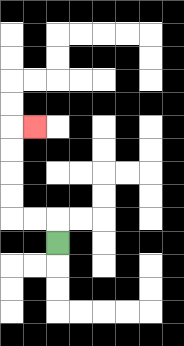{'start': '[2, 10]', 'end': '[1, 5]', 'path_directions': 'U,L,L,U,U,U,U,R', 'path_coordinates': '[[2, 10], [2, 9], [1, 9], [0, 9], [0, 8], [0, 7], [0, 6], [0, 5], [1, 5]]'}